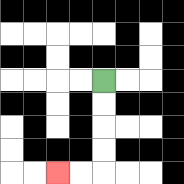{'start': '[4, 3]', 'end': '[2, 7]', 'path_directions': 'D,D,D,D,L,L', 'path_coordinates': '[[4, 3], [4, 4], [4, 5], [4, 6], [4, 7], [3, 7], [2, 7]]'}